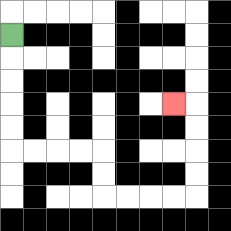{'start': '[0, 1]', 'end': '[7, 4]', 'path_directions': 'D,D,D,D,D,R,R,R,R,D,D,R,R,R,R,U,U,U,U,L', 'path_coordinates': '[[0, 1], [0, 2], [0, 3], [0, 4], [0, 5], [0, 6], [1, 6], [2, 6], [3, 6], [4, 6], [4, 7], [4, 8], [5, 8], [6, 8], [7, 8], [8, 8], [8, 7], [8, 6], [8, 5], [8, 4], [7, 4]]'}